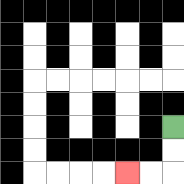{'start': '[7, 5]', 'end': '[5, 7]', 'path_directions': 'D,D,L,L', 'path_coordinates': '[[7, 5], [7, 6], [7, 7], [6, 7], [5, 7]]'}